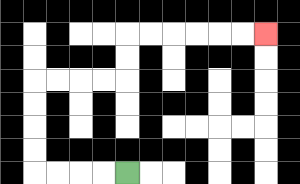{'start': '[5, 7]', 'end': '[11, 1]', 'path_directions': 'L,L,L,L,U,U,U,U,R,R,R,R,U,U,R,R,R,R,R,R', 'path_coordinates': '[[5, 7], [4, 7], [3, 7], [2, 7], [1, 7], [1, 6], [1, 5], [1, 4], [1, 3], [2, 3], [3, 3], [4, 3], [5, 3], [5, 2], [5, 1], [6, 1], [7, 1], [8, 1], [9, 1], [10, 1], [11, 1]]'}